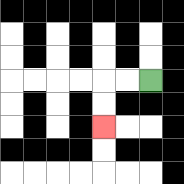{'start': '[6, 3]', 'end': '[4, 5]', 'path_directions': 'L,L,D,D', 'path_coordinates': '[[6, 3], [5, 3], [4, 3], [4, 4], [4, 5]]'}